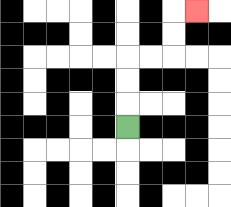{'start': '[5, 5]', 'end': '[8, 0]', 'path_directions': 'U,U,U,R,R,U,U,R', 'path_coordinates': '[[5, 5], [5, 4], [5, 3], [5, 2], [6, 2], [7, 2], [7, 1], [7, 0], [8, 0]]'}